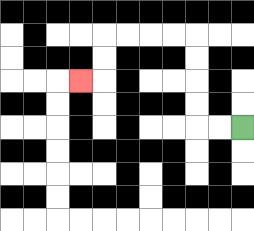{'start': '[10, 5]', 'end': '[3, 3]', 'path_directions': 'L,L,U,U,U,U,L,L,L,L,D,D,L', 'path_coordinates': '[[10, 5], [9, 5], [8, 5], [8, 4], [8, 3], [8, 2], [8, 1], [7, 1], [6, 1], [5, 1], [4, 1], [4, 2], [4, 3], [3, 3]]'}